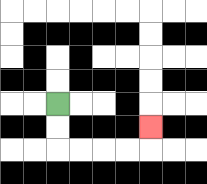{'start': '[2, 4]', 'end': '[6, 5]', 'path_directions': 'D,D,R,R,R,R,U', 'path_coordinates': '[[2, 4], [2, 5], [2, 6], [3, 6], [4, 6], [5, 6], [6, 6], [6, 5]]'}